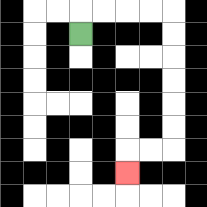{'start': '[3, 1]', 'end': '[5, 7]', 'path_directions': 'U,R,R,R,R,D,D,D,D,D,D,L,L,D', 'path_coordinates': '[[3, 1], [3, 0], [4, 0], [5, 0], [6, 0], [7, 0], [7, 1], [7, 2], [7, 3], [7, 4], [7, 5], [7, 6], [6, 6], [5, 6], [5, 7]]'}